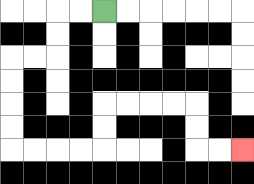{'start': '[4, 0]', 'end': '[10, 6]', 'path_directions': 'L,L,D,D,L,L,D,D,D,D,R,R,R,R,U,U,R,R,R,R,D,D,R,R', 'path_coordinates': '[[4, 0], [3, 0], [2, 0], [2, 1], [2, 2], [1, 2], [0, 2], [0, 3], [0, 4], [0, 5], [0, 6], [1, 6], [2, 6], [3, 6], [4, 6], [4, 5], [4, 4], [5, 4], [6, 4], [7, 4], [8, 4], [8, 5], [8, 6], [9, 6], [10, 6]]'}